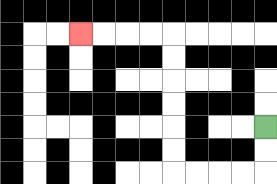{'start': '[11, 5]', 'end': '[3, 1]', 'path_directions': 'D,D,L,L,L,L,U,U,U,U,U,U,L,L,L,L', 'path_coordinates': '[[11, 5], [11, 6], [11, 7], [10, 7], [9, 7], [8, 7], [7, 7], [7, 6], [7, 5], [7, 4], [7, 3], [7, 2], [7, 1], [6, 1], [5, 1], [4, 1], [3, 1]]'}